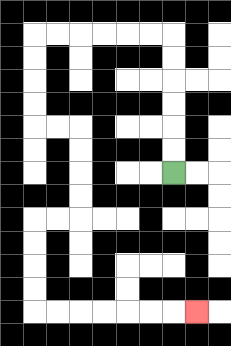{'start': '[7, 7]', 'end': '[8, 13]', 'path_directions': 'U,U,U,U,U,U,L,L,L,L,L,L,D,D,D,D,R,R,D,D,D,D,L,L,D,D,D,D,R,R,R,R,R,R,R', 'path_coordinates': '[[7, 7], [7, 6], [7, 5], [7, 4], [7, 3], [7, 2], [7, 1], [6, 1], [5, 1], [4, 1], [3, 1], [2, 1], [1, 1], [1, 2], [1, 3], [1, 4], [1, 5], [2, 5], [3, 5], [3, 6], [3, 7], [3, 8], [3, 9], [2, 9], [1, 9], [1, 10], [1, 11], [1, 12], [1, 13], [2, 13], [3, 13], [4, 13], [5, 13], [6, 13], [7, 13], [8, 13]]'}